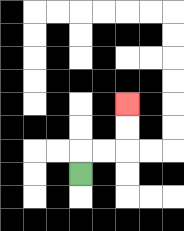{'start': '[3, 7]', 'end': '[5, 4]', 'path_directions': 'U,R,R,U,U', 'path_coordinates': '[[3, 7], [3, 6], [4, 6], [5, 6], [5, 5], [5, 4]]'}